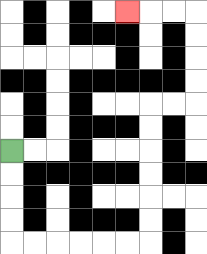{'start': '[0, 6]', 'end': '[5, 0]', 'path_directions': 'D,D,D,D,R,R,R,R,R,R,U,U,U,U,U,U,R,R,U,U,U,U,L,L,L', 'path_coordinates': '[[0, 6], [0, 7], [0, 8], [0, 9], [0, 10], [1, 10], [2, 10], [3, 10], [4, 10], [5, 10], [6, 10], [6, 9], [6, 8], [6, 7], [6, 6], [6, 5], [6, 4], [7, 4], [8, 4], [8, 3], [8, 2], [8, 1], [8, 0], [7, 0], [6, 0], [5, 0]]'}